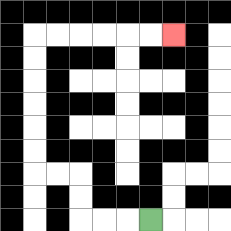{'start': '[6, 9]', 'end': '[7, 1]', 'path_directions': 'L,L,L,U,U,L,L,U,U,U,U,U,U,R,R,R,R,R,R', 'path_coordinates': '[[6, 9], [5, 9], [4, 9], [3, 9], [3, 8], [3, 7], [2, 7], [1, 7], [1, 6], [1, 5], [1, 4], [1, 3], [1, 2], [1, 1], [2, 1], [3, 1], [4, 1], [5, 1], [6, 1], [7, 1]]'}